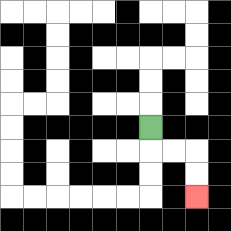{'start': '[6, 5]', 'end': '[8, 8]', 'path_directions': 'D,R,R,D,D', 'path_coordinates': '[[6, 5], [6, 6], [7, 6], [8, 6], [8, 7], [8, 8]]'}